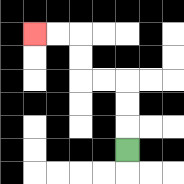{'start': '[5, 6]', 'end': '[1, 1]', 'path_directions': 'U,U,U,L,L,U,U,L,L', 'path_coordinates': '[[5, 6], [5, 5], [5, 4], [5, 3], [4, 3], [3, 3], [3, 2], [3, 1], [2, 1], [1, 1]]'}